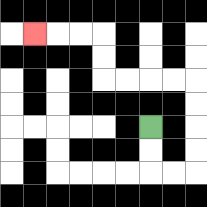{'start': '[6, 5]', 'end': '[1, 1]', 'path_directions': 'D,D,R,R,U,U,U,U,L,L,L,L,U,U,L,L,L', 'path_coordinates': '[[6, 5], [6, 6], [6, 7], [7, 7], [8, 7], [8, 6], [8, 5], [8, 4], [8, 3], [7, 3], [6, 3], [5, 3], [4, 3], [4, 2], [4, 1], [3, 1], [2, 1], [1, 1]]'}